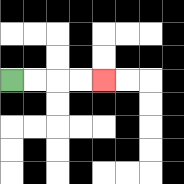{'start': '[0, 3]', 'end': '[4, 3]', 'path_directions': 'R,R,R,R', 'path_coordinates': '[[0, 3], [1, 3], [2, 3], [3, 3], [4, 3]]'}